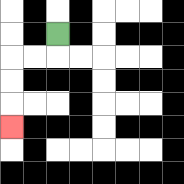{'start': '[2, 1]', 'end': '[0, 5]', 'path_directions': 'D,L,L,D,D,D', 'path_coordinates': '[[2, 1], [2, 2], [1, 2], [0, 2], [0, 3], [0, 4], [0, 5]]'}